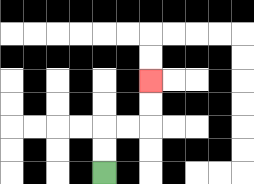{'start': '[4, 7]', 'end': '[6, 3]', 'path_directions': 'U,U,R,R,U,U', 'path_coordinates': '[[4, 7], [4, 6], [4, 5], [5, 5], [6, 5], [6, 4], [6, 3]]'}